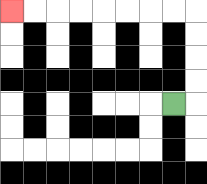{'start': '[7, 4]', 'end': '[0, 0]', 'path_directions': 'R,U,U,U,U,L,L,L,L,L,L,L,L', 'path_coordinates': '[[7, 4], [8, 4], [8, 3], [8, 2], [8, 1], [8, 0], [7, 0], [6, 0], [5, 0], [4, 0], [3, 0], [2, 0], [1, 0], [0, 0]]'}